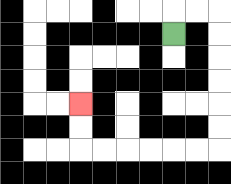{'start': '[7, 1]', 'end': '[3, 4]', 'path_directions': 'U,R,R,D,D,D,D,D,D,L,L,L,L,L,L,U,U', 'path_coordinates': '[[7, 1], [7, 0], [8, 0], [9, 0], [9, 1], [9, 2], [9, 3], [9, 4], [9, 5], [9, 6], [8, 6], [7, 6], [6, 6], [5, 6], [4, 6], [3, 6], [3, 5], [3, 4]]'}